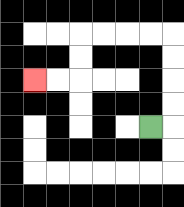{'start': '[6, 5]', 'end': '[1, 3]', 'path_directions': 'R,U,U,U,U,L,L,L,L,D,D,L,L', 'path_coordinates': '[[6, 5], [7, 5], [7, 4], [7, 3], [7, 2], [7, 1], [6, 1], [5, 1], [4, 1], [3, 1], [3, 2], [3, 3], [2, 3], [1, 3]]'}